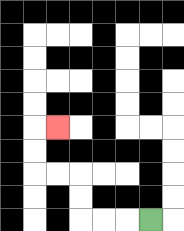{'start': '[6, 9]', 'end': '[2, 5]', 'path_directions': 'L,L,L,U,U,L,L,U,U,R', 'path_coordinates': '[[6, 9], [5, 9], [4, 9], [3, 9], [3, 8], [3, 7], [2, 7], [1, 7], [1, 6], [1, 5], [2, 5]]'}